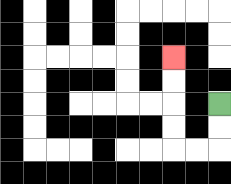{'start': '[9, 4]', 'end': '[7, 2]', 'path_directions': 'D,D,L,L,U,U,U,U', 'path_coordinates': '[[9, 4], [9, 5], [9, 6], [8, 6], [7, 6], [7, 5], [7, 4], [7, 3], [7, 2]]'}